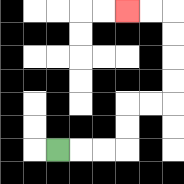{'start': '[2, 6]', 'end': '[5, 0]', 'path_directions': 'R,R,R,U,U,R,R,U,U,U,U,L,L', 'path_coordinates': '[[2, 6], [3, 6], [4, 6], [5, 6], [5, 5], [5, 4], [6, 4], [7, 4], [7, 3], [7, 2], [7, 1], [7, 0], [6, 0], [5, 0]]'}